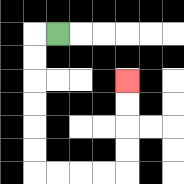{'start': '[2, 1]', 'end': '[5, 3]', 'path_directions': 'L,D,D,D,D,D,D,R,R,R,R,U,U,U,U', 'path_coordinates': '[[2, 1], [1, 1], [1, 2], [1, 3], [1, 4], [1, 5], [1, 6], [1, 7], [2, 7], [3, 7], [4, 7], [5, 7], [5, 6], [5, 5], [5, 4], [5, 3]]'}